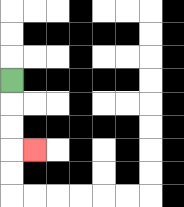{'start': '[0, 3]', 'end': '[1, 6]', 'path_directions': 'D,D,D,R', 'path_coordinates': '[[0, 3], [0, 4], [0, 5], [0, 6], [1, 6]]'}